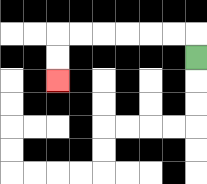{'start': '[8, 2]', 'end': '[2, 3]', 'path_directions': 'U,L,L,L,L,L,L,D,D', 'path_coordinates': '[[8, 2], [8, 1], [7, 1], [6, 1], [5, 1], [4, 1], [3, 1], [2, 1], [2, 2], [2, 3]]'}